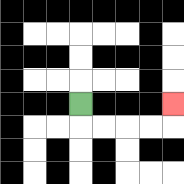{'start': '[3, 4]', 'end': '[7, 4]', 'path_directions': 'D,R,R,R,R,U', 'path_coordinates': '[[3, 4], [3, 5], [4, 5], [5, 5], [6, 5], [7, 5], [7, 4]]'}